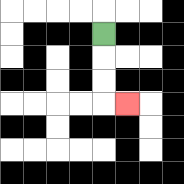{'start': '[4, 1]', 'end': '[5, 4]', 'path_directions': 'D,D,D,R', 'path_coordinates': '[[4, 1], [4, 2], [4, 3], [4, 4], [5, 4]]'}